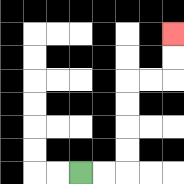{'start': '[3, 7]', 'end': '[7, 1]', 'path_directions': 'R,R,U,U,U,U,R,R,U,U', 'path_coordinates': '[[3, 7], [4, 7], [5, 7], [5, 6], [5, 5], [5, 4], [5, 3], [6, 3], [7, 3], [7, 2], [7, 1]]'}